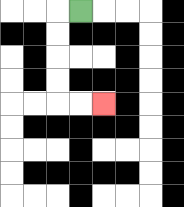{'start': '[3, 0]', 'end': '[4, 4]', 'path_directions': 'L,D,D,D,D,R,R', 'path_coordinates': '[[3, 0], [2, 0], [2, 1], [2, 2], [2, 3], [2, 4], [3, 4], [4, 4]]'}